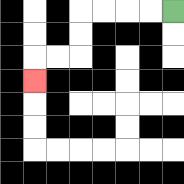{'start': '[7, 0]', 'end': '[1, 3]', 'path_directions': 'L,L,L,L,D,D,L,L,D', 'path_coordinates': '[[7, 0], [6, 0], [5, 0], [4, 0], [3, 0], [3, 1], [3, 2], [2, 2], [1, 2], [1, 3]]'}